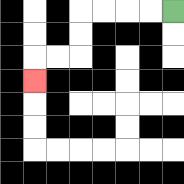{'start': '[7, 0]', 'end': '[1, 3]', 'path_directions': 'L,L,L,L,D,D,L,L,D', 'path_coordinates': '[[7, 0], [6, 0], [5, 0], [4, 0], [3, 0], [3, 1], [3, 2], [2, 2], [1, 2], [1, 3]]'}